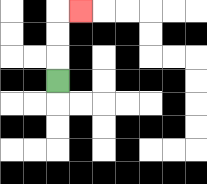{'start': '[2, 3]', 'end': '[3, 0]', 'path_directions': 'U,U,U,R', 'path_coordinates': '[[2, 3], [2, 2], [2, 1], [2, 0], [3, 0]]'}